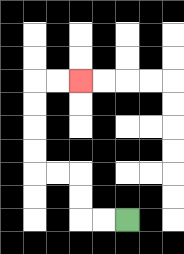{'start': '[5, 9]', 'end': '[3, 3]', 'path_directions': 'L,L,U,U,L,L,U,U,U,U,R,R', 'path_coordinates': '[[5, 9], [4, 9], [3, 9], [3, 8], [3, 7], [2, 7], [1, 7], [1, 6], [1, 5], [1, 4], [1, 3], [2, 3], [3, 3]]'}